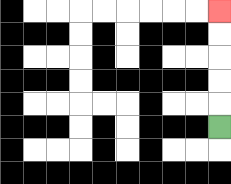{'start': '[9, 5]', 'end': '[9, 0]', 'path_directions': 'U,U,U,U,U', 'path_coordinates': '[[9, 5], [9, 4], [9, 3], [9, 2], [9, 1], [9, 0]]'}